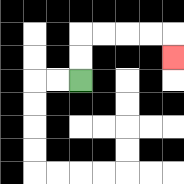{'start': '[3, 3]', 'end': '[7, 2]', 'path_directions': 'U,U,R,R,R,R,D', 'path_coordinates': '[[3, 3], [3, 2], [3, 1], [4, 1], [5, 1], [6, 1], [7, 1], [7, 2]]'}